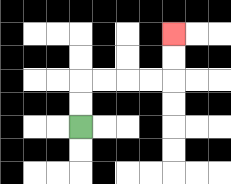{'start': '[3, 5]', 'end': '[7, 1]', 'path_directions': 'U,U,R,R,R,R,U,U', 'path_coordinates': '[[3, 5], [3, 4], [3, 3], [4, 3], [5, 3], [6, 3], [7, 3], [7, 2], [7, 1]]'}